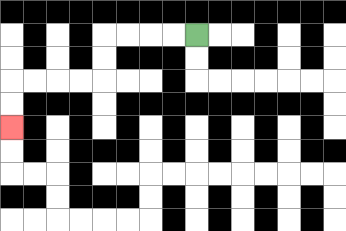{'start': '[8, 1]', 'end': '[0, 5]', 'path_directions': 'L,L,L,L,D,D,L,L,L,L,D,D', 'path_coordinates': '[[8, 1], [7, 1], [6, 1], [5, 1], [4, 1], [4, 2], [4, 3], [3, 3], [2, 3], [1, 3], [0, 3], [0, 4], [0, 5]]'}